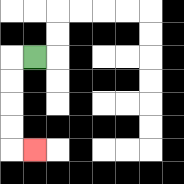{'start': '[1, 2]', 'end': '[1, 6]', 'path_directions': 'L,D,D,D,D,R', 'path_coordinates': '[[1, 2], [0, 2], [0, 3], [0, 4], [0, 5], [0, 6], [1, 6]]'}